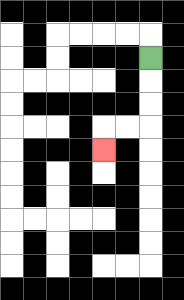{'start': '[6, 2]', 'end': '[4, 6]', 'path_directions': 'D,D,D,L,L,D', 'path_coordinates': '[[6, 2], [6, 3], [6, 4], [6, 5], [5, 5], [4, 5], [4, 6]]'}